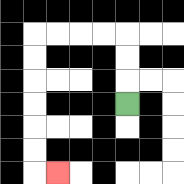{'start': '[5, 4]', 'end': '[2, 7]', 'path_directions': 'U,U,U,L,L,L,L,D,D,D,D,D,D,R', 'path_coordinates': '[[5, 4], [5, 3], [5, 2], [5, 1], [4, 1], [3, 1], [2, 1], [1, 1], [1, 2], [1, 3], [1, 4], [1, 5], [1, 6], [1, 7], [2, 7]]'}